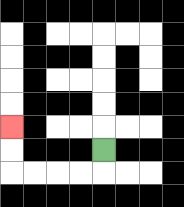{'start': '[4, 6]', 'end': '[0, 5]', 'path_directions': 'D,L,L,L,L,U,U', 'path_coordinates': '[[4, 6], [4, 7], [3, 7], [2, 7], [1, 7], [0, 7], [0, 6], [0, 5]]'}